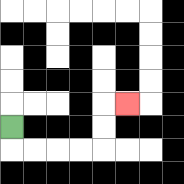{'start': '[0, 5]', 'end': '[5, 4]', 'path_directions': 'D,R,R,R,R,U,U,R', 'path_coordinates': '[[0, 5], [0, 6], [1, 6], [2, 6], [3, 6], [4, 6], [4, 5], [4, 4], [5, 4]]'}